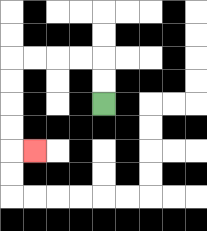{'start': '[4, 4]', 'end': '[1, 6]', 'path_directions': 'U,U,L,L,L,L,D,D,D,D,R', 'path_coordinates': '[[4, 4], [4, 3], [4, 2], [3, 2], [2, 2], [1, 2], [0, 2], [0, 3], [0, 4], [0, 5], [0, 6], [1, 6]]'}